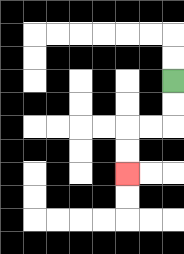{'start': '[7, 3]', 'end': '[5, 7]', 'path_directions': 'D,D,L,L,D,D', 'path_coordinates': '[[7, 3], [7, 4], [7, 5], [6, 5], [5, 5], [5, 6], [5, 7]]'}